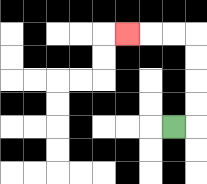{'start': '[7, 5]', 'end': '[5, 1]', 'path_directions': 'R,U,U,U,U,L,L,L', 'path_coordinates': '[[7, 5], [8, 5], [8, 4], [8, 3], [8, 2], [8, 1], [7, 1], [6, 1], [5, 1]]'}